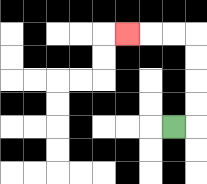{'start': '[7, 5]', 'end': '[5, 1]', 'path_directions': 'R,U,U,U,U,L,L,L', 'path_coordinates': '[[7, 5], [8, 5], [8, 4], [8, 3], [8, 2], [8, 1], [7, 1], [6, 1], [5, 1]]'}